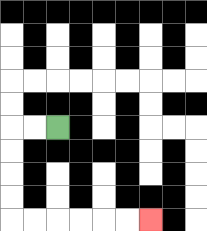{'start': '[2, 5]', 'end': '[6, 9]', 'path_directions': 'L,L,D,D,D,D,R,R,R,R,R,R', 'path_coordinates': '[[2, 5], [1, 5], [0, 5], [0, 6], [0, 7], [0, 8], [0, 9], [1, 9], [2, 9], [3, 9], [4, 9], [5, 9], [6, 9]]'}